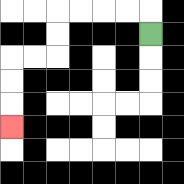{'start': '[6, 1]', 'end': '[0, 5]', 'path_directions': 'U,L,L,L,L,D,D,L,L,D,D,D', 'path_coordinates': '[[6, 1], [6, 0], [5, 0], [4, 0], [3, 0], [2, 0], [2, 1], [2, 2], [1, 2], [0, 2], [0, 3], [0, 4], [0, 5]]'}